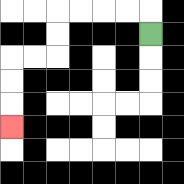{'start': '[6, 1]', 'end': '[0, 5]', 'path_directions': 'U,L,L,L,L,D,D,L,L,D,D,D', 'path_coordinates': '[[6, 1], [6, 0], [5, 0], [4, 0], [3, 0], [2, 0], [2, 1], [2, 2], [1, 2], [0, 2], [0, 3], [0, 4], [0, 5]]'}